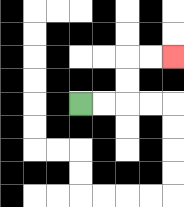{'start': '[3, 4]', 'end': '[7, 2]', 'path_directions': 'R,R,U,U,R,R', 'path_coordinates': '[[3, 4], [4, 4], [5, 4], [5, 3], [5, 2], [6, 2], [7, 2]]'}